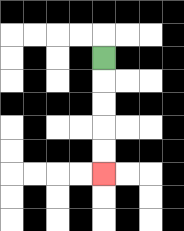{'start': '[4, 2]', 'end': '[4, 7]', 'path_directions': 'D,D,D,D,D', 'path_coordinates': '[[4, 2], [4, 3], [4, 4], [4, 5], [4, 6], [4, 7]]'}